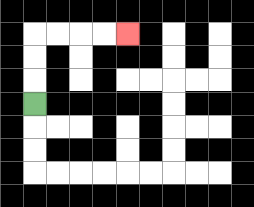{'start': '[1, 4]', 'end': '[5, 1]', 'path_directions': 'U,U,U,R,R,R,R', 'path_coordinates': '[[1, 4], [1, 3], [1, 2], [1, 1], [2, 1], [3, 1], [4, 1], [5, 1]]'}